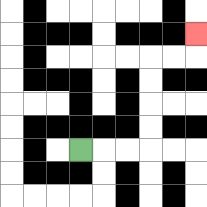{'start': '[3, 6]', 'end': '[8, 1]', 'path_directions': 'R,R,R,U,U,U,U,R,R,U', 'path_coordinates': '[[3, 6], [4, 6], [5, 6], [6, 6], [6, 5], [6, 4], [6, 3], [6, 2], [7, 2], [8, 2], [8, 1]]'}